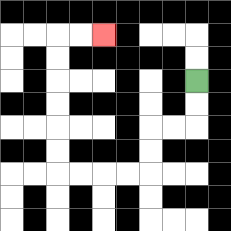{'start': '[8, 3]', 'end': '[4, 1]', 'path_directions': 'D,D,L,L,D,D,L,L,L,L,U,U,U,U,U,U,R,R', 'path_coordinates': '[[8, 3], [8, 4], [8, 5], [7, 5], [6, 5], [6, 6], [6, 7], [5, 7], [4, 7], [3, 7], [2, 7], [2, 6], [2, 5], [2, 4], [2, 3], [2, 2], [2, 1], [3, 1], [4, 1]]'}